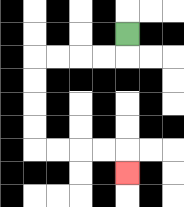{'start': '[5, 1]', 'end': '[5, 7]', 'path_directions': 'D,L,L,L,L,D,D,D,D,R,R,R,R,D', 'path_coordinates': '[[5, 1], [5, 2], [4, 2], [3, 2], [2, 2], [1, 2], [1, 3], [1, 4], [1, 5], [1, 6], [2, 6], [3, 6], [4, 6], [5, 6], [5, 7]]'}